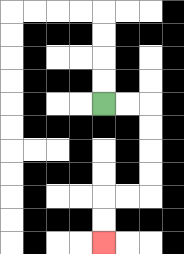{'start': '[4, 4]', 'end': '[4, 10]', 'path_directions': 'R,R,D,D,D,D,L,L,D,D', 'path_coordinates': '[[4, 4], [5, 4], [6, 4], [6, 5], [6, 6], [6, 7], [6, 8], [5, 8], [4, 8], [4, 9], [4, 10]]'}